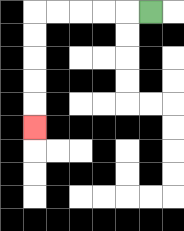{'start': '[6, 0]', 'end': '[1, 5]', 'path_directions': 'L,L,L,L,L,D,D,D,D,D', 'path_coordinates': '[[6, 0], [5, 0], [4, 0], [3, 0], [2, 0], [1, 0], [1, 1], [1, 2], [1, 3], [1, 4], [1, 5]]'}